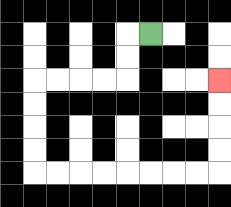{'start': '[6, 1]', 'end': '[9, 3]', 'path_directions': 'L,D,D,L,L,L,L,D,D,D,D,R,R,R,R,R,R,R,R,U,U,U,U', 'path_coordinates': '[[6, 1], [5, 1], [5, 2], [5, 3], [4, 3], [3, 3], [2, 3], [1, 3], [1, 4], [1, 5], [1, 6], [1, 7], [2, 7], [3, 7], [4, 7], [5, 7], [6, 7], [7, 7], [8, 7], [9, 7], [9, 6], [9, 5], [9, 4], [9, 3]]'}